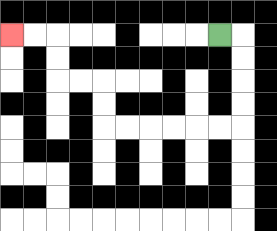{'start': '[9, 1]', 'end': '[0, 1]', 'path_directions': 'R,D,D,D,D,L,L,L,L,L,L,U,U,L,L,U,U,L,L', 'path_coordinates': '[[9, 1], [10, 1], [10, 2], [10, 3], [10, 4], [10, 5], [9, 5], [8, 5], [7, 5], [6, 5], [5, 5], [4, 5], [4, 4], [4, 3], [3, 3], [2, 3], [2, 2], [2, 1], [1, 1], [0, 1]]'}